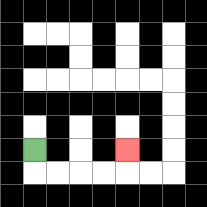{'start': '[1, 6]', 'end': '[5, 6]', 'path_directions': 'D,R,R,R,R,U', 'path_coordinates': '[[1, 6], [1, 7], [2, 7], [3, 7], [4, 7], [5, 7], [5, 6]]'}